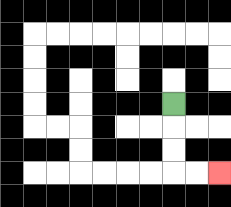{'start': '[7, 4]', 'end': '[9, 7]', 'path_directions': 'D,D,D,R,R', 'path_coordinates': '[[7, 4], [7, 5], [7, 6], [7, 7], [8, 7], [9, 7]]'}